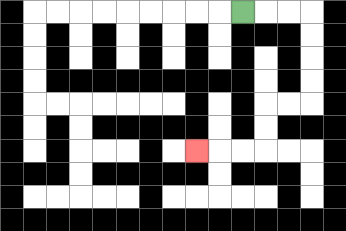{'start': '[10, 0]', 'end': '[8, 6]', 'path_directions': 'R,R,R,D,D,D,D,L,L,D,D,L,L,L', 'path_coordinates': '[[10, 0], [11, 0], [12, 0], [13, 0], [13, 1], [13, 2], [13, 3], [13, 4], [12, 4], [11, 4], [11, 5], [11, 6], [10, 6], [9, 6], [8, 6]]'}